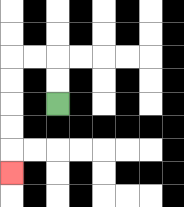{'start': '[2, 4]', 'end': '[0, 7]', 'path_directions': 'U,U,L,L,D,D,D,D,D', 'path_coordinates': '[[2, 4], [2, 3], [2, 2], [1, 2], [0, 2], [0, 3], [0, 4], [0, 5], [0, 6], [0, 7]]'}